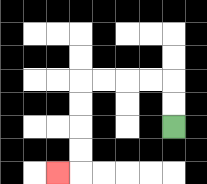{'start': '[7, 5]', 'end': '[2, 7]', 'path_directions': 'U,U,L,L,L,L,D,D,D,D,L', 'path_coordinates': '[[7, 5], [7, 4], [7, 3], [6, 3], [5, 3], [4, 3], [3, 3], [3, 4], [3, 5], [3, 6], [3, 7], [2, 7]]'}